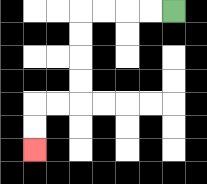{'start': '[7, 0]', 'end': '[1, 6]', 'path_directions': 'L,L,L,L,D,D,D,D,L,L,D,D', 'path_coordinates': '[[7, 0], [6, 0], [5, 0], [4, 0], [3, 0], [3, 1], [3, 2], [3, 3], [3, 4], [2, 4], [1, 4], [1, 5], [1, 6]]'}